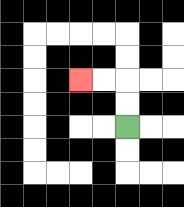{'start': '[5, 5]', 'end': '[3, 3]', 'path_directions': 'U,U,L,L', 'path_coordinates': '[[5, 5], [5, 4], [5, 3], [4, 3], [3, 3]]'}